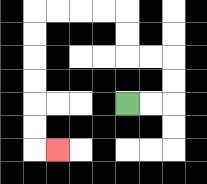{'start': '[5, 4]', 'end': '[2, 6]', 'path_directions': 'R,R,U,U,L,L,U,U,L,L,L,L,D,D,D,D,D,D,R', 'path_coordinates': '[[5, 4], [6, 4], [7, 4], [7, 3], [7, 2], [6, 2], [5, 2], [5, 1], [5, 0], [4, 0], [3, 0], [2, 0], [1, 0], [1, 1], [1, 2], [1, 3], [1, 4], [1, 5], [1, 6], [2, 6]]'}